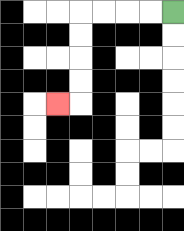{'start': '[7, 0]', 'end': '[2, 4]', 'path_directions': 'L,L,L,L,D,D,D,D,L', 'path_coordinates': '[[7, 0], [6, 0], [5, 0], [4, 0], [3, 0], [3, 1], [3, 2], [3, 3], [3, 4], [2, 4]]'}